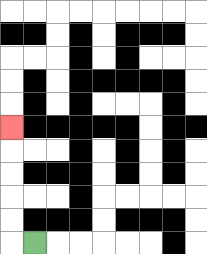{'start': '[1, 10]', 'end': '[0, 5]', 'path_directions': 'L,U,U,U,U,U', 'path_coordinates': '[[1, 10], [0, 10], [0, 9], [0, 8], [0, 7], [0, 6], [0, 5]]'}